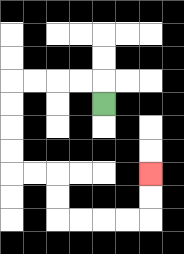{'start': '[4, 4]', 'end': '[6, 7]', 'path_directions': 'U,L,L,L,L,D,D,D,D,R,R,D,D,R,R,R,R,U,U', 'path_coordinates': '[[4, 4], [4, 3], [3, 3], [2, 3], [1, 3], [0, 3], [0, 4], [0, 5], [0, 6], [0, 7], [1, 7], [2, 7], [2, 8], [2, 9], [3, 9], [4, 9], [5, 9], [6, 9], [6, 8], [6, 7]]'}